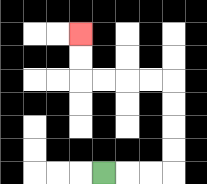{'start': '[4, 7]', 'end': '[3, 1]', 'path_directions': 'R,R,R,U,U,U,U,L,L,L,L,U,U', 'path_coordinates': '[[4, 7], [5, 7], [6, 7], [7, 7], [7, 6], [7, 5], [7, 4], [7, 3], [6, 3], [5, 3], [4, 3], [3, 3], [3, 2], [3, 1]]'}